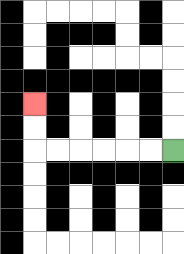{'start': '[7, 6]', 'end': '[1, 4]', 'path_directions': 'L,L,L,L,L,L,U,U', 'path_coordinates': '[[7, 6], [6, 6], [5, 6], [4, 6], [3, 6], [2, 6], [1, 6], [1, 5], [1, 4]]'}